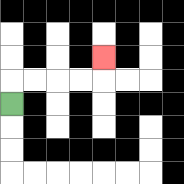{'start': '[0, 4]', 'end': '[4, 2]', 'path_directions': 'U,R,R,R,R,U', 'path_coordinates': '[[0, 4], [0, 3], [1, 3], [2, 3], [3, 3], [4, 3], [4, 2]]'}